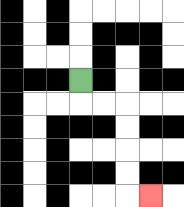{'start': '[3, 3]', 'end': '[6, 8]', 'path_directions': 'D,R,R,D,D,D,D,R', 'path_coordinates': '[[3, 3], [3, 4], [4, 4], [5, 4], [5, 5], [5, 6], [5, 7], [5, 8], [6, 8]]'}